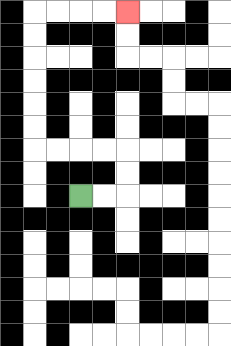{'start': '[3, 8]', 'end': '[5, 0]', 'path_directions': 'R,R,U,U,L,L,L,L,U,U,U,U,U,U,R,R,R,R', 'path_coordinates': '[[3, 8], [4, 8], [5, 8], [5, 7], [5, 6], [4, 6], [3, 6], [2, 6], [1, 6], [1, 5], [1, 4], [1, 3], [1, 2], [1, 1], [1, 0], [2, 0], [3, 0], [4, 0], [5, 0]]'}